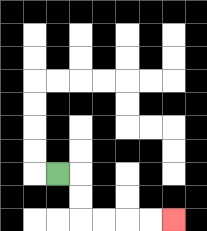{'start': '[2, 7]', 'end': '[7, 9]', 'path_directions': 'R,D,D,R,R,R,R', 'path_coordinates': '[[2, 7], [3, 7], [3, 8], [3, 9], [4, 9], [5, 9], [6, 9], [7, 9]]'}